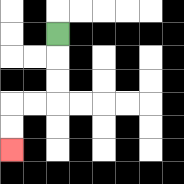{'start': '[2, 1]', 'end': '[0, 6]', 'path_directions': 'D,D,D,L,L,D,D', 'path_coordinates': '[[2, 1], [2, 2], [2, 3], [2, 4], [1, 4], [0, 4], [0, 5], [0, 6]]'}